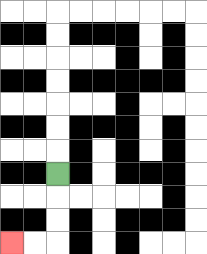{'start': '[2, 7]', 'end': '[0, 10]', 'path_directions': 'D,D,D,L,L', 'path_coordinates': '[[2, 7], [2, 8], [2, 9], [2, 10], [1, 10], [0, 10]]'}